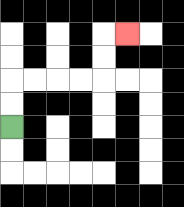{'start': '[0, 5]', 'end': '[5, 1]', 'path_directions': 'U,U,R,R,R,R,U,U,R', 'path_coordinates': '[[0, 5], [0, 4], [0, 3], [1, 3], [2, 3], [3, 3], [4, 3], [4, 2], [4, 1], [5, 1]]'}